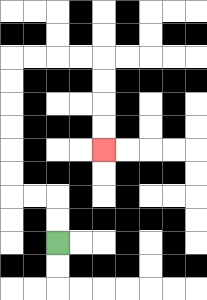{'start': '[2, 10]', 'end': '[4, 6]', 'path_directions': 'U,U,L,L,U,U,U,U,U,U,R,R,R,R,D,D,D,D', 'path_coordinates': '[[2, 10], [2, 9], [2, 8], [1, 8], [0, 8], [0, 7], [0, 6], [0, 5], [0, 4], [0, 3], [0, 2], [1, 2], [2, 2], [3, 2], [4, 2], [4, 3], [4, 4], [4, 5], [4, 6]]'}